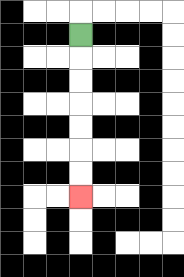{'start': '[3, 1]', 'end': '[3, 8]', 'path_directions': 'D,D,D,D,D,D,D', 'path_coordinates': '[[3, 1], [3, 2], [3, 3], [3, 4], [3, 5], [3, 6], [3, 7], [3, 8]]'}